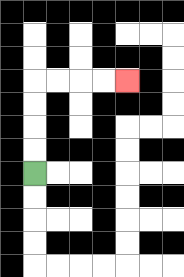{'start': '[1, 7]', 'end': '[5, 3]', 'path_directions': 'U,U,U,U,R,R,R,R', 'path_coordinates': '[[1, 7], [1, 6], [1, 5], [1, 4], [1, 3], [2, 3], [3, 3], [4, 3], [5, 3]]'}